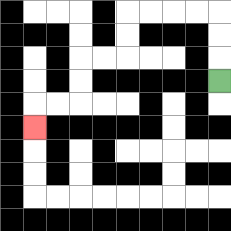{'start': '[9, 3]', 'end': '[1, 5]', 'path_directions': 'U,U,U,L,L,L,L,D,D,L,L,D,D,L,L,D', 'path_coordinates': '[[9, 3], [9, 2], [9, 1], [9, 0], [8, 0], [7, 0], [6, 0], [5, 0], [5, 1], [5, 2], [4, 2], [3, 2], [3, 3], [3, 4], [2, 4], [1, 4], [1, 5]]'}